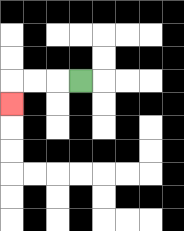{'start': '[3, 3]', 'end': '[0, 4]', 'path_directions': 'L,L,L,D', 'path_coordinates': '[[3, 3], [2, 3], [1, 3], [0, 3], [0, 4]]'}